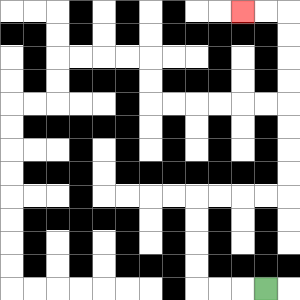{'start': '[11, 12]', 'end': '[10, 0]', 'path_directions': 'L,L,L,U,U,U,U,R,R,R,R,U,U,U,U,U,U,U,U,L,L', 'path_coordinates': '[[11, 12], [10, 12], [9, 12], [8, 12], [8, 11], [8, 10], [8, 9], [8, 8], [9, 8], [10, 8], [11, 8], [12, 8], [12, 7], [12, 6], [12, 5], [12, 4], [12, 3], [12, 2], [12, 1], [12, 0], [11, 0], [10, 0]]'}